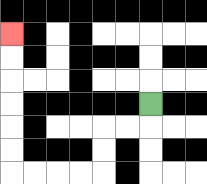{'start': '[6, 4]', 'end': '[0, 1]', 'path_directions': 'D,L,L,D,D,L,L,L,L,U,U,U,U,U,U', 'path_coordinates': '[[6, 4], [6, 5], [5, 5], [4, 5], [4, 6], [4, 7], [3, 7], [2, 7], [1, 7], [0, 7], [0, 6], [0, 5], [0, 4], [0, 3], [0, 2], [0, 1]]'}